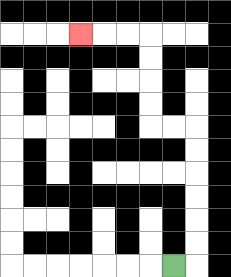{'start': '[7, 11]', 'end': '[3, 1]', 'path_directions': 'R,U,U,U,U,U,U,L,L,U,U,U,U,L,L,L', 'path_coordinates': '[[7, 11], [8, 11], [8, 10], [8, 9], [8, 8], [8, 7], [8, 6], [8, 5], [7, 5], [6, 5], [6, 4], [6, 3], [6, 2], [6, 1], [5, 1], [4, 1], [3, 1]]'}